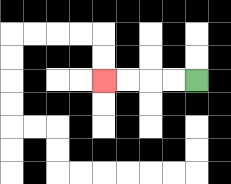{'start': '[8, 3]', 'end': '[4, 3]', 'path_directions': 'L,L,L,L', 'path_coordinates': '[[8, 3], [7, 3], [6, 3], [5, 3], [4, 3]]'}